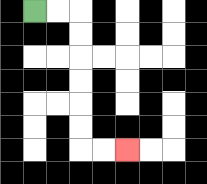{'start': '[1, 0]', 'end': '[5, 6]', 'path_directions': 'R,R,D,D,D,D,D,D,R,R', 'path_coordinates': '[[1, 0], [2, 0], [3, 0], [3, 1], [3, 2], [3, 3], [3, 4], [3, 5], [3, 6], [4, 6], [5, 6]]'}